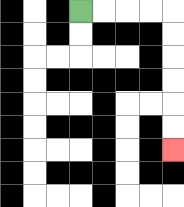{'start': '[3, 0]', 'end': '[7, 6]', 'path_directions': 'R,R,R,R,D,D,D,D,D,D', 'path_coordinates': '[[3, 0], [4, 0], [5, 0], [6, 0], [7, 0], [7, 1], [7, 2], [7, 3], [7, 4], [7, 5], [7, 6]]'}